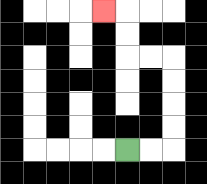{'start': '[5, 6]', 'end': '[4, 0]', 'path_directions': 'R,R,U,U,U,U,L,L,U,U,L', 'path_coordinates': '[[5, 6], [6, 6], [7, 6], [7, 5], [7, 4], [7, 3], [7, 2], [6, 2], [5, 2], [5, 1], [5, 0], [4, 0]]'}